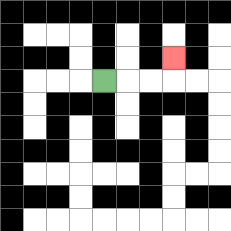{'start': '[4, 3]', 'end': '[7, 2]', 'path_directions': 'R,R,R,U', 'path_coordinates': '[[4, 3], [5, 3], [6, 3], [7, 3], [7, 2]]'}